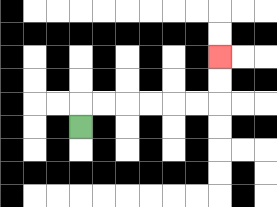{'start': '[3, 5]', 'end': '[9, 2]', 'path_directions': 'U,R,R,R,R,R,R,U,U', 'path_coordinates': '[[3, 5], [3, 4], [4, 4], [5, 4], [6, 4], [7, 4], [8, 4], [9, 4], [9, 3], [9, 2]]'}